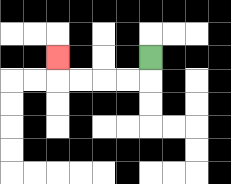{'start': '[6, 2]', 'end': '[2, 2]', 'path_directions': 'D,L,L,L,L,U', 'path_coordinates': '[[6, 2], [6, 3], [5, 3], [4, 3], [3, 3], [2, 3], [2, 2]]'}